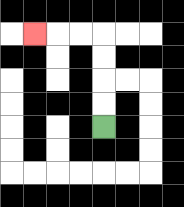{'start': '[4, 5]', 'end': '[1, 1]', 'path_directions': 'U,U,U,U,L,L,L', 'path_coordinates': '[[4, 5], [4, 4], [4, 3], [4, 2], [4, 1], [3, 1], [2, 1], [1, 1]]'}